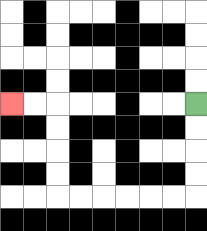{'start': '[8, 4]', 'end': '[0, 4]', 'path_directions': 'D,D,D,D,L,L,L,L,L,L,U,U,U,U,L,L', 'path_coordinates': '[[8, 4], [8, 5], [8, 6], [8, 7], [8, 8], [7, 8], [6, 8], [5, 8], [4, 8], [3, 8], [2, 8], [2, 7], [2, 6], [2, 5], [2, 4], [1, 4], [0, 4]]'}